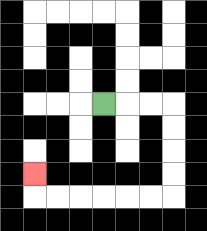{'start': '[4, 4]', 'end': '[1, 7]', 'path_directions': 'R,R,R,D,D,D,D,L,L,L,L,L,L,U', 'path_coordinates': '[[4, 4], [5, 4], [6, 4], [7, 4], [7, 5], [7, 6], [7, 7], [7, 8], [6, 8], [5, 8], [4, 8], [3, 8], [2, 8], [1, 8], [1, 7]]'}